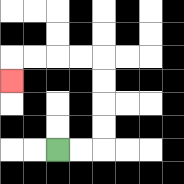{'start': '[2, 6]', 'end': '[0, 3]', 'path_directions': 'R,R,U,U,U,U,L,L,L,L,D', 'path_coordinates': '[[2, 6], [3, 6], [4, 6], [4, 5], [4, 4], [4, 3], [4, 2], [3, 2], [2, 2], [1, 2], [0, 2], [0, 3]]'}